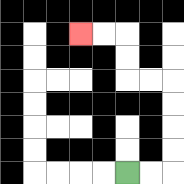{'start': '[5, 7]', 'end': '[3, 1]', 'path_directions': 'R,R,U,U,U,U,L,L,U,U,L,L', 'path_coordinates': '[[5, 7], [6, 7], [7, 7], [7, 6], [7, 5], [7, 4], [7, 3], [6, 3], [5, 3], [5, 2], [5, 1], [4, 1], [3, 1]]'}